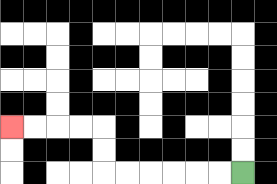{'start': '[10, 7]', 'end': '[0, 5]', 'path_directions': 'L,L,L,L,L,L,U,U,L,L,L,L', 'path_coordinates': '[[10, 7], [9, 7], [8, 7], [7, 7], [6, 7], [5, 7], [4, 7], [4, 6], [4, 5], [3, 5], [2, 5], [1, 5], [0, 5]]'}